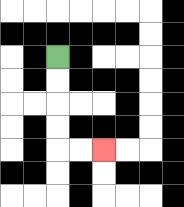{'start': '[2, 2]', 'end': '[4, 6]', 'path_directions': 'D,D,D,D,R,R', 'path_coordinates': '[[2, 2], [2, 3], [2, 4], [2, 5], [2, 6], [3, 6], [4, 6]]'}